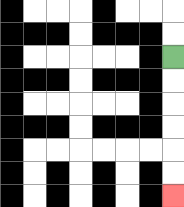{'start': '[7, 2]', 'end': '[7, 8]', 'path_directions': 'D,D,D,D,D,D', 'path_coordinates': '[[7, 2], [7, 3], [7, 4], [7, 5], [7, 6], [7, 7], [7, 8]]'}